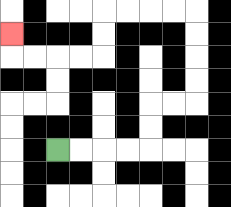{'start': '[2, 6]', 'end': '[0, 1]', 'path_directions': 'R,R,R,R,U,U,R,R,U,U,U,U,L,L,L,L,D,D,L,L,L,L,U', 'path_coordinates': '[[2, 6], [3, 6], [4, 6], [5, 6], [6, 6], [6, 5], [6, 4], [7, 4], [8, 4], [8, 3], [8, 2], [8, 1], [8, 0], [7, 0], [6, 0], [5, 0], [4, 0], [4, 1], [4, 2], [3, 2], [2, 2], [1, 2], [0, 2], [0, 1]]'}